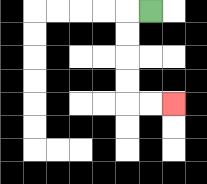{'start': '[6, 0]', 'end': '[7, 4]', 'path_directions': 'L,D,D,D,D,R,R', 'path_coordinates': '[[6, 0], [5, 0], [5, 1], [5, 2], [5, 3], [5, 4], [6, 4], [7, 4]]'}